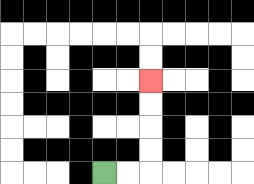{'start': '[4, 7]', 'end': '[6, 3]', 'path_directions': 'R,R,U,U,U,U', 'path_coordinates': '[[4, 7], [5, 7], [6, 7], [6, 6], [6, 5], [6, 4], [6, 3]]'}